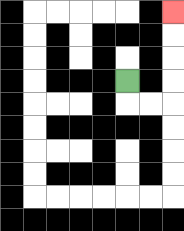{'start': '[5, 3]', 'end': '[7, 0]', 'path_directions': 'D,R,R,U,U,U,U', 'path_coordinates': '[[5, 3], [5, 4], [6, 4], [7, 4], [7, 3], [7, 2], [7, 1], [7, 0]]'}